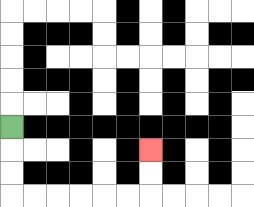{'start': '[0, 5]', 'end': '[6, 6]', 'path_directions': 'D,D,D,R,R,R,R,R,R,U,U', 'path_coordinates': '[[0, 5], [0, 6], [0, 7], [0, 8], [1, 8], [2, 8], [3, 8], [4, 8], [5, 8], [6, 8], [6, 7], [6, 6]]'}